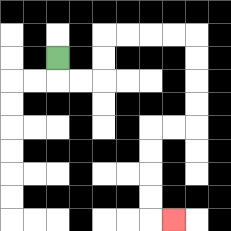{'start': '[2, 2]', 'end': '[7, 9]', 'path_directions': 'D,R,R,U,U,R,R,R,R,D,D,D,D,L,L,D,D,D,D,R', 'path_coordinates': '[[2, 2], [2, 3], [3, 3], [4, 3], [4, 2], [4, 1], [5, 1], [6, 1], [7, 1], [8, 1], [8, 2], [8, 3], [8, 4], [8, 5], [7, 5], [6, 5], [6, 6], [6, 7], [6, 8], [6, 9], [7, 9]]'}